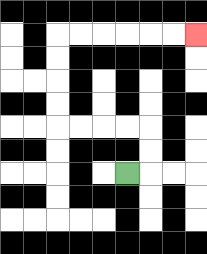{'start': '[5, 7]', 'end': '[8, 1]', 'path_directions': 'R,U,U,L,L,L,L,U,U,U,U,R,R,R,R,R,R', 'path_coordinates': '[[5, 7], [6, 7], [6, 6], [6, 5], [5, 5], [4, 5], [3, 5], [2, 5], [2, 4], [2, 3], [2, 2], [2, 1], [3, 1], [4, 1], [5, 1], [6, 1], [7, 1], [8, 1]]'}